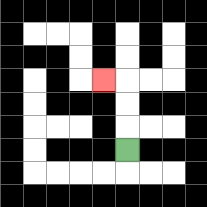{'start': '[5, 6]', 'end': '[4, 3]', 'path_directions': 'U,U,U,L', 'path_coordinates': '[[5, 6], [5, 5], [5, 4], [5, 3], [4, 3]]'}